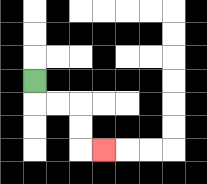{'start': '[1, 3]', 'end': '[4, 6]', 'path_directions': 'D,R,R,D,D,R', 'path_coordinates': '[[1, 3], [1, 4], [2, 4], [3, 4], [3, 5], [3, 6], [4, 6]]'}